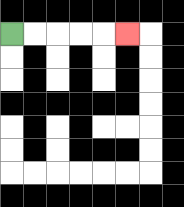{'start': '[0, 1]', 'end': '[5, 1]', 'path_directions': 'R,R,R,R,R', 'path_coordinates': '[[0, 1], [1, 1], [2, 1], [3, 1], [4, 1], [5, 1]]'}